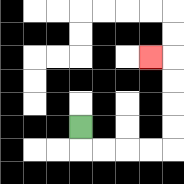{'start': '[3, 5]', 'end': '[6, 2]', 'path_directions': 'D,R,R,R,R,U,U,U,U,L', 'path_coordinates': '[[3, 5], [3, 6], [4, 6], [5, 6], [6, 6], [7, 6], [7, 5], [7, 4], [7, 3], [7, 2], [6, 2]]'}